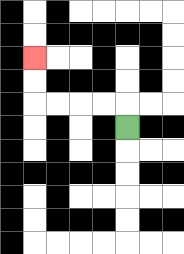{'start': '[5, 5]', 'end': '[1, 2]', 'path_directions': 'U,L,L,L,L,U,U', 'path_coordinates': '[[5, 5], [5, 4], [4, 4], [3, 4], [2, 4], [1, 4], [1, 3], [1, 2]]'}